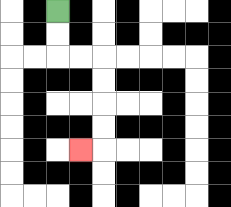{'start': '[2, 0]', 'end': '[3, 6]', 'path_directions': 'D,D,R,R,D,D,D,D,L', 'path_coordinates': '[[2, 0], [2, 1], [2, 2], [3, 2], [4, 2], [4, 3], [4, 4], [4, 5], [4, 6], [3, 6]]'}